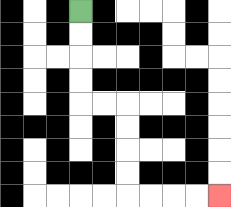{'start': '[3, 0]', 'end': '[9, 8]', 'path_directions': 'D,D,D,D,R,R,D,D,D,D,R,R,R,R', 'path_coordinates': '[[3, 0], [3, 1], [3, 2], [3, 3], [3, 4], [4, 4], [5, 4], [5, 5], [5, 6], [5, 7], [5, 8], [6, 8], [7, 8], [8, 8], [9, 8]]'}